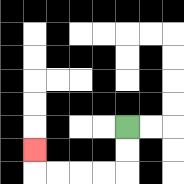{'start': '[5, 5]', 'end': '[1, 6]', 'path_directions': 'D,D,L,L,L,L,U', 'path_coordinates': '[[5, 5], [5, 6], [5, 7], [4, 7], [3, 7], [2, 7], [1, 7], [1, 6]]'}